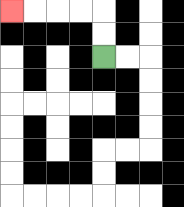{'start': '[4, 2]', 'end': '[0, 0]', 'path_directions': 'U,U,L,L,L,L', 'path_coordinates': '[[4, 2], [4, 1], [4, 0], [3, 0], [2, 0], [1, 0], [0, 0]]'}